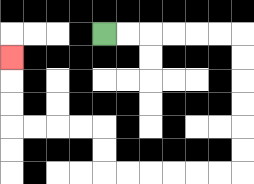{'start': '[4, 1]', 'end': '[0, 2]', 'path_directions': 'R,R,R,R,R,R,D,D,D,D,D,D,L,L,L,L,L,L,U,U,L,L,L,L,U,U,U', 'path_coordinates': '[[4, 1], [5, 1], [6, 1], [7, 1], [8, 1], [9, 1], [10, 1], [10, 2], [10, 3], [10, 4], [10, 5], [10, 6], [10, 7], [9, 7], [8, 7], [7, 7], [6, 7], [5, 7], [4, 7], [4, 6], [4, 5], [3, 5], [2, 5], [1, 5], [0, 5], [0, 4], [0, 3], [0, 2]]'}